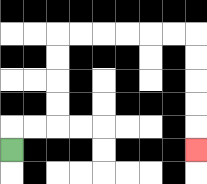{'start': '[0, 6]', 'end': '[8, 6]', 'path_directions': 'U,R,R,U,U,U,U,R,R,R,R,R,R,D,D,D,D,D', 'path_coordinates': '[[0, 6], [0, 5], [1, 5], [2, 5], [2, 4], [2, 3], [2, 2], [2, 1], [3, 1], [4, 1], [5, 1], [6, 1], [7, 1], [8, 1], [8, 2], [8, 3], [8, 4], [8, 5], [8, 6]]'}